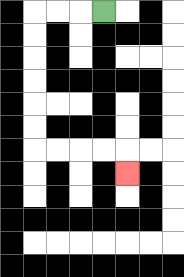{'start': '[4, 0]', 'end': '[5, 7]', 'path_directions': 'L,L,L,D,D,D,D,D,D,R,R,R,R,D', 'path_coordinates': '[[4, 0], [3, 0], [2, 0], [1, 0], [1, 1], [1, 2], [1, 3], [1, 4], [1, 5], [1, 6], [2, 6], [3, 6], [4, 6], [5, 6], [5, 7]]'}